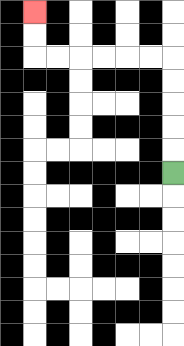{'start': '[7, 7]', 'end': '[1, 0]', 'path_directions': 'U,U,U,U,U,L,L,L,L,L,L,U,U', 'path_coordinates': '[[7, 7], [7, 6], [7, 5], [7, 4], [7, 3], [7, 2], [6, 2], [5, 2], [4, 2], [3, 2], [2, 2], [1, 2], [1, 1], [1, 0]]'}